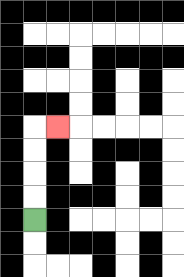{'start': '[1, 9]', 'end': '[2, 5]', 'path_directions': 'U,U,U,U,R', 'path_coordinates': '[[1, 9], [1, 8], [1, 7], [1, 6], [1, 5], [2, 5]]'}